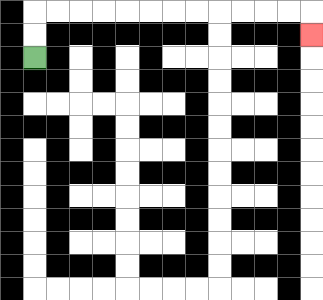{'start': '[1, 2]', 'end': '[13, 1]', 'path_directions': 'U,U,R,R,R,R,R,R,R,R,R,R,R,R,D', 'path_coordinates': '[[1, 2], [1, 1], [1, 0], [2, 0], [3, 0], [4, 0], [5, 0], [6, 0], [7, 0], [8, 0], [9, 0], [10, 0], [11, 0], [12, 0], [13, 0], [13, 1]]'}